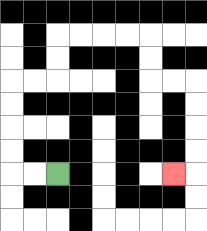{'start': '[2, 7]', 'end': '[7, 7]', 'path_directions': 'L,L,U,U,U,U,R,R,U,U,R,R,R,R,D,D,R,R,D,D,D,D,L', 'path_coordinates': '[[2, 7], [1, 7], [0, 7], [0, 6], [0, 5], [0, 4], [0, 3], [1, 3], [2, 3], [2, 2], [2, 1], [3, 1], [4, 1], [5, 1], [6, 1], [6, 2], [6, 3], [7, 3], [8, 3], [8, 4], [8, 5], [8, 6], [8, 7], [7, 7]]'}